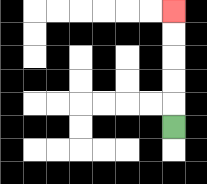{'start': '[7, 5]', 'end': '[7, 0]', 'path_directions': 'U,U,U,U,U', 'path_coordinates': '[[7, 5], [7, 4], [7, 3], [7, 2], [7, 1], [7, 0]]'}